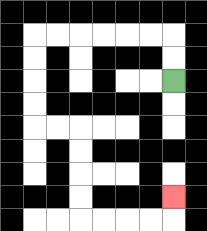{'start': '[7, 3]', 'end': '[7, 8]', 'path_directions': 'U,U,L,L,L,L,L,L,D,D,D,D,R,R,D,D,D,D,R,R,R,R,U', 'path_coordinates': '[[7, 3], [7, 2], [7, 1], [6, 1], [5, 1], [4, 1], [3, 1], [2, 1], [1, 1], [1, 2], [1, 3], [1, 4], [1, 5], [2, 5], [3, 5], [3, 6], [3, 7], [3, 8], [3, 9], [4, 9], [5, 9], [6, 9], [7, 9], [7, 8]]'}